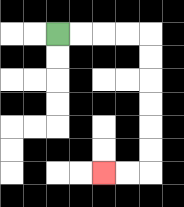{'start': '[2, 1]', 'end': '[4, 7]', 'path_directions': 'R,R,R,R,D,D,D,D,D,D,L,L', 'path_coordinates': '[[2, 1], [3, 1], [4, 1], [5, 1], [6, 1], [6, 2], [6, 3], [6, 4], [6, 5], [6, 6], [6, 7], [5, 7], [4, 7]]'}